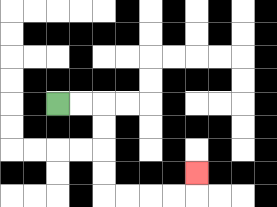{'start': '[2, 4]', 'end': '[8, 7]', 'path_directions': 'R,R,D,D,D,D,R,R,R,R,U', 'path_coordinates': '[[2, 4], [3, 4], [4, 4], [4, 5], [4, 6], [4, 7], [4, 8], [5, 8], [6, 8], [7, 8], [8, 8], [8, 7]]'}